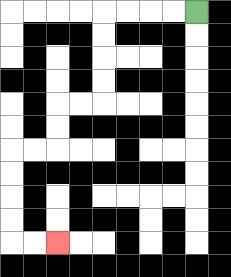{'start': '[8, 0]', 'end': '[2, 10]', 'path_directions': 'L,L,L,L,D,D,D,D,L,L,D,D,L,L,D,D,D,D,R,R', 'path_coordinates': '[[8, 0], [7, 0], [6, 0], [5, 0], [4, 0], [4, 1], [4, 2], [4, 3], [4, 4], [3, 4], [2, 4], [2, 5], [2, 6], [1, 6], [0, 6], [0, 7], [0, 8], [0, 9], [0, 10], [1, 10], [2, 10]]'}